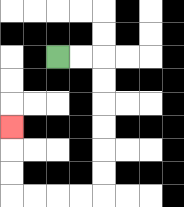{'start': '[2, 2]', 'end': '[0, 5]', 'path_directions': 'R,R,D,D,D,D,D,D,L,L,L,L,U,U,U', 'path_coordinates': '[[2, 2], [3, 2], [4, 2], [4, 3], [4, 4], [4, 5], [4, 6], [4, 7], [4, 8], [3, 8], [2, 8], [1, 8], [0, 8], [0, 7], [0, 6], [0, 5]]'}